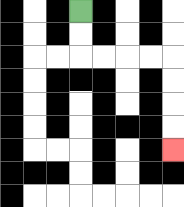{'start': '[3, 0]', 'end': '[7, 6]', 'path_directions': 'D,D,R,R,R,R,D,D,D,D', 'path_coordinates': '[[3, 0], [3, 1], [3, 2], [4, 2], [5, 2], [6, 2], [7, 2], [7, 3], [7, 4], [7, 5], [7, 6]]'}